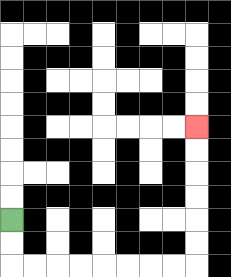{'start': '[0, 9]', 'end': '[8, 5]', 'path_directions': 'D,D,R,R,R,R,R,R,R,R,U,U,U,U,U,U', 'path_coordinates': '[[0, 9], [0, 10], [0, 11], [1, 11], [2, 11], [3, 11], [4, 11], [5, 11], [6, 11], [7, 11], [8, 11], [8, 10], [8, 9], [8, 8], [8, 7], [8, 6], [8, 5]]'}